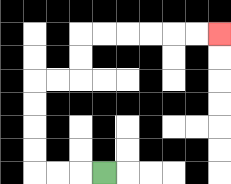{'start': '[4, 7]', 'end': '[9, 1]', 'path_directions': 'L,L,L,U,U,U,U,R,R,U,U,R,R,R,R,R,R', 'path_coordinates': '[[4, 7], [3, 7], [2, 7], [1, 7], [1, 6], [1, 5], [1, 4], [1, 3], [2, 3], [3, 3], [3, 2], [3, 1], [4, 1], [5, 1], [6, 1], [7, 1], [8, 1], [9, 1]]'}